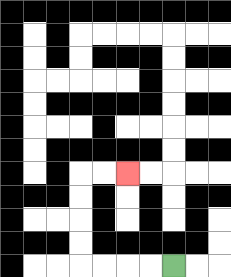{'start': '[7, 11]', 'end': '[5, 7]', 'path_directions': 'L,L,L,L,U,U,U,U,R,R', 'path_coordinates': '[[7, 11], [6, 11], [5, 11], [4, 11], [3, 11], [3, 10], [3, 9], [3, 8], [3, 7], [4, 7], [5, 7]]'}